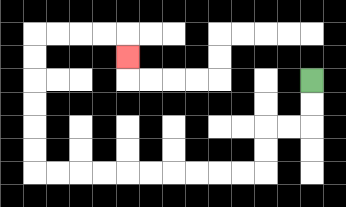{'start': '[13, 3]', 'end': '[5, 2]', 'path_directions': 'D,D,L,L,D,D,L,L,L,L,L,L,L,L,L,L,U,U,U,U,U,U,R,R,R,R,D', 'path_coordinates': '[[13, 3], [13, 4], [13, 5], [12, 5], [11, 5], [11, 6], [11, 7], [10, 7], [9, 7], [8, 7], [7, 7], [6, 7], [5, 7], [4, 7], [3, 7], [2, 7], [1, 7], [1, 6], [1, 5], [1, 4], [1, 3], [1, 2], [1, 1], [2, 1], [3, 1], [4, 1], [5, 1], [5, 2]]'}